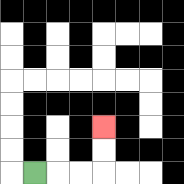{'start': '[1, 7]', 'end': '[4, 5]', 'path_directions': 'R,R,R,U,U', 'path_coordinates': '[[1, 7], [2, 7], [3, 7], [4, 7], [4, 6], [4, 5]]'}